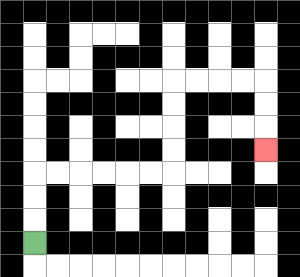{'start': '[1, 10]', 'end': '[11, 6]', 'path_directions': 'U,U,U,R,R,R,R,R,R,U,U,U,U,R,R,R,R,D,D,D', 'path_coordinates': '[[1, 10], [1, 9], [1, 8], [1, 7], [2, 7], [3, 7], [4, 7], [5, 7], [6, 7], [7, 7], [7, 6], [7, 5], [7, 4], [7, 3], [8, 3], [9, 3], [10, 3], [11, 3], [11, 4], [11, 5], [11, 6]]'}